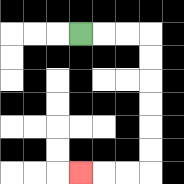{'start': '[3, 1]', 'end': '[3, 7]', 'path_directions': 'R,R,R,D,D,D,D,D,D,L,L,L', 'path_coordinates': '[[3, 1], [4, 1], [5, 1], [6, 1], [6, 2], [6, 3], [6, 4], [6, 5], [6, 6], [6, 7], [5, 7], [4, 7], [3, 7]]'}